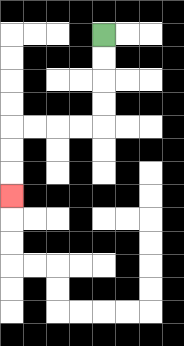{'start': '[4, 1]', 'end': '[0, 8]', 'path_directions': 'D,D,D,D,L,L,L,L,D,D,D', 'path_coordinates': '[[4, 1], [4, 2], [4, 3], [4, 4], [4, 5], [3, 5], [2, 5], [1, 5], [0, 5], [0, 6], [0, 7], [0, 8]]'}